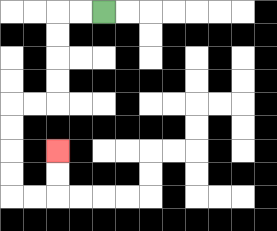{'start': '[4, 0]', 'end': '[2, 6]', 'path_directions': 'L,L,D,D,D,D,L,L,D,D,D,D,R,R,U,U', 'path_coordinates': '[[4, 0], [3, 0], [2, 0], [2, 1], [2, 2], [2, 3], [2, 4], [1, 4], [0, 4], [0, 5], [0, 6], [0, 7], [0, 8], [1, 8], [2, 8], [2, 7], [2, 6]]'}